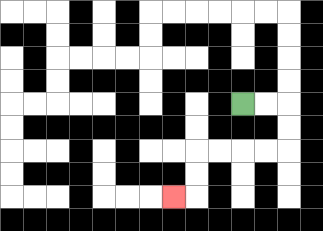{'start': '[10, 4]', 'end': '[7, 8]', 'path_directions': 'R,R,D,D,L,L,L,L,D,D,L', 'path_coordinates': '[[10, 4], [11, 4], [12, 4], [12, 5], [12, 6], [11, 6], [10, 6], [9, 6], [8, 6], [8, 7], [8, 8], [7, 8]]'}